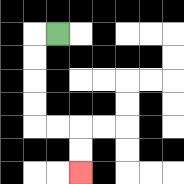{'start': '[2, 1]', 'end': '[3, 7]', 'path_directions': 'L,D,D,D,D,R,R,D,D', 'path_coordinates': '[[2, 1], [1, 1], [1, 2], [1, 3], [1, 4], [1, 5], [2, 5], [3, 5], [3, 6], [3, 7]]'}